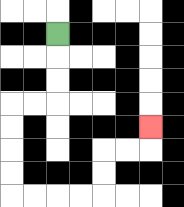{'start': '[2, 1]', 'end': '[6, 5]', 'path_directions': 'D,D,D,L,L,D,D,D,D,R,R,R,R,U,U,R,R,U', 'path_coordinates': '[[2, 1], [2, 2], [2, 3], [2, 4], [1, 4], [0, 4], [0, 5], [0, 6], [0, 7], [0, 8], [1, 8], [2, 8], [3, 8], [4, 8], [4, 7], [4, 6], [5, 6], [6, 6], [6, 5]]'}